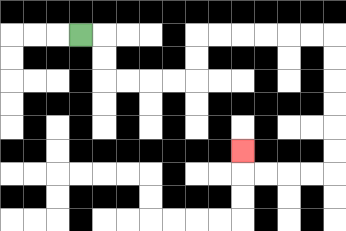{'start': '[3, 1]', 'end': '[10, 6]', 'path_directions': 'R,D,D,R,R,R,R,U,U,R,R,R,R,R,R,D,D,D,D,D,D,L,L,L,L,U', 'path_coordinates': '[[3, 1], [4, 1], [4, 2], [4, 3], [5, 3], [6, 3], [7, 3], [8, 3], [8, 2], [8, 1], [9, 1], [10, 1], [11, 1], [12, 1], [13, 1], [14, 1], [14, 2], [14, 3], [14, 4], [14, 5], [14, 6], [14, 7], [13, 7], [12, 7], [11, 7], [10, 7], [10, 6]]'}